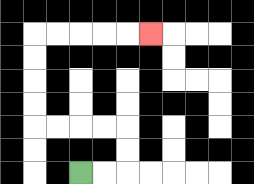{'start': '[3, 7]', 'end': '[6, 1]', 'path_directions': 'R,R,U,U,L,L,L,L,U,U,U,U,R,R,R,R,R', 'path_coordinates': '[[3, 7], [4, 7], [5, 7], [5, 6], [5, 5], [4, 5], [3, 5], [2, 5], [1, 5], [1, 4], [1, 3], [1, 2], [1, 1], [2, 1], [3, 1], [4, 1], [5, 1], [6, 1]]'}